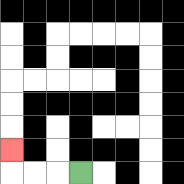{'start': '[3, 7]', 'end': '[0, 6]', 'path_directions': 'L,L,L,U', 'path_coordinates': '[[3, 7], [2, 7], [1, 7], [0, 7], [0, 6]]'}